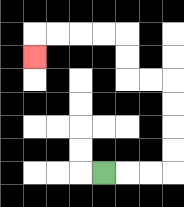{'start': '[4, 7]', 'end': '[1, 2]', 'path_directions': 'R,R,R,U,U,U,U,L,L,U,U,L,L,L,L,D', 'path_coordinates': '[[4, 7], [5, 7], [6, 7], [7, 7], [7, 6], [7, 5], [7, 4], [7, 3], [6, 3], [5, 3], [5, 2], [5, 1], [4, 1], [3, 1], [2, 1], [1, 1], [1, 2]]'}